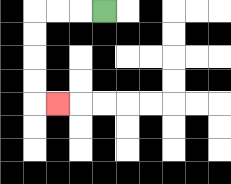{'start': '[4, 0]', 'end': '[2, 4]', 'path_directions': 'L,L,L,D,D,D,D,R', 'path_coordinates': '[[4, 0], [3, 0], [2, 0], [1, 0], [1, 1], [1, 2], [1, 3], [1, 4], [2, 4]]'}